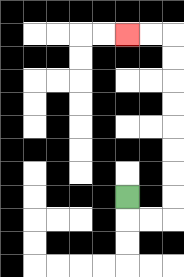{'start': '[5, 8]', 'end': '[5, 1]', 'path_directions': 'D,R,R,U,U,U,U,U,U,U,U,L,L', 'path_coordinates': '[[5, 8], [5, 9], [6, 9], [7, 9], [7, 8], [7, 7], [7, 6], [7, 5], [7, 4], [7, 3], [7, 2], [7, 1], [6, 1], [5, 1]]'}